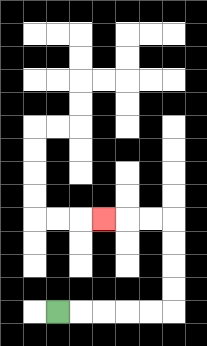{'start': '[2, 13]', 'end': '[4, 9]', 'path_directions': 'R,R,R,R,R,U,U,U,U,L,L,L', 'path_coordinates': '[[2, 13], [3, 13], [4, 13], [5, 13], [6, 13], [7, 13], [7, 12], [7, 11], [7, 10], [7, 9], [6, 9], [5, 9], [4, 9]]'}